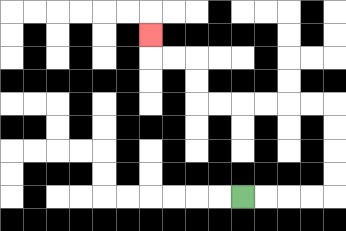{'start': '[10, 8]', 'end': '[6, 1]', 'path_directions': 'R,R,R,R,U,U,U,U,L,L,L,L,L,L,U,U,L,L,U', 'path_coordinates': '[[10, 8], [11, 8], [12, 8], [13, 8], [14, 8], [14, 7], [14, 6], [14, 5], [14, 4], [13, 4], [12, 4], [11, 4], [10, 4], [9, 4], [8, 4], [8, 3], [8, 2], [7, 2], [6, 2], [6, 1]]'}